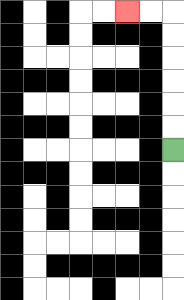{'start': '[7, 6]', 'end': '[5, 0]', 'path_directions': 'U,U,U,U,U,U,L,L', 'path_coordinates': '[[7, 6], [7, 5], [7, 4], [7, 3], [7, 2], [7, 1], [7, 0], [6, 0], [5, 0]]'}